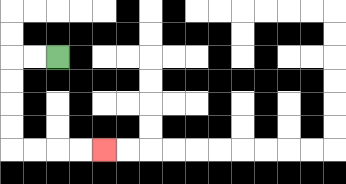{'start': '[2, 2]', 'end': '[4, 6]', 'path_directions': 'L,L,D,D,D,D,R,R,R,R', 'path_coordinates': '[[2, 2], [1, 2], [0, 2], [0, 3], [0, 4], [0, 5], [0, 6], [1, 6], [2, 6], [3, 6], [4, 6]]'}